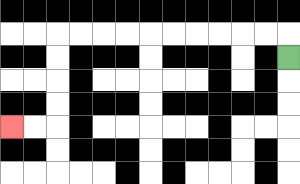{'start': '[12, 2]', 'end': '[0, 5]', 'path_directions': 'U,L,L,L,L,L,L,L,L,L,L,D,D,D,D,L,L', 'path_coordinates': '[[12, 2], [12, 1], [11, 1], [10, 1], [9, 1], [8, 1], [7, 1], [6, 1], [5, 1], [4, 1], [3, 1], [2, 1], [2, 2], [2, 3], [2, 4], [2, 5], [1, 5], [0, 5]]'}